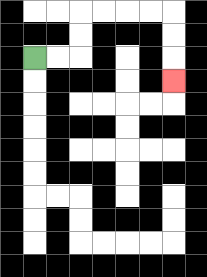{'start': '[1, 2]', 'end': '[7, 3]', 'path_directions': 'R,R,U,U,R,R,R,R,D,D,D', 'path_coordinates': '[[1, 2], [2, 2], [3, 2], [3, 1], [3, 0], [4, 0], [5, 0], [6, 0], [7, 0], [7, 1], [7, 2], [7, 3]]'}